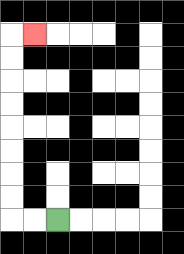{'start': '[2, 9]', 'end': '[1, 1]', 'path_directions': 'L,L,U,U,U,U,U,U,U,U,R', 'path_coordinates': '[[2, 9], [1, 9], [0, 9], [0, 8], [0, 7], [0, 6], [0, 5], [0, 4], [0, 3], [0, 2], [0, 1], [1, 1]]'}